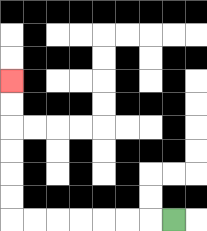{'start': '[7, 9]', 'end': '[0, 3]', 'path_directions': 'L,L,L,L,L,L,L,U,U,U,U,U,U', 'path_coordinates': '[[7, 9], [6, 9], [5, 9], [4, 9], [3, 9], [2, 9], [1, 9], [0, 9], [0, 8], [0, 7], [0, 6], [0, 5], [0, 4], [0, 3]]'}